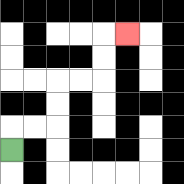{'start': '[0, 6]', 'end': '[5, 1]', 'path_directions': 'U,R,R,U,U,R,R,U,U,R', 'path_coordinates': '[[0, 6], [0, 5], [1, 5], [2, 5], [2, 4], [2, 3], [3, 3], [4, 3], [4, 2], [4, 1], [5, 1]]'}